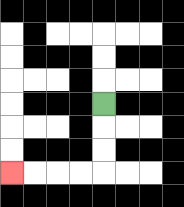{'start': '[4, 4]', 'end': '[0, 7]', 'path_directions': 'D,D,D,L,L,L,L', 'path_coordinates': '[[4, 4], [4, 5], [4, 6], [4, 7], [3, 7], [2, 7], [1, 7], [0, 7]]'}